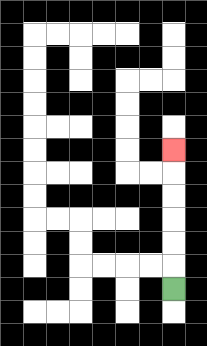{'start': '[7, 12]', 'end': '[7, 6]', 'path_directions': 'U,U,U,U,U,U', 'path_coordinates': '[[7, 12], [7, 11], [7, 10], [7, 9], [7, 8], [7, 7], [7, 6]]'}